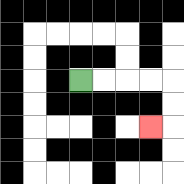{'start': '[3, 3]', 'end': '[6, 5]', 'path_directions': 'R,R,R,R,D,D,L', 'path_coordinates': '[[3, 3], [4, 3], [5, 3], [6, 3], [7, 3], [7, 4], [7, 5], [6, 5]]'}